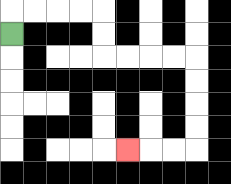{'start': '[0, 1]', 'end': '[5, 6]', 'path_directions': 'U,R,R,R,R,D,D,R,R,R,R,D,D,D,D,L,L,L', 'path_coordinates': '[[0, 1], [0, 0], [1, 0], [2, 0], [3, 0], [4, 0], [4, 1], [4, 2], [5, 2], [6, 2], [7, 2], [8, 2], [8, 3], [8, 4], [8, 5], [8, 6], [7, 6], [6, 6], [5, 6]]'}